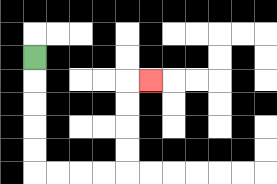{'start': '[1, 2]', 'end': '[6, 3]', 'path_directions': 'D,D,D,D,D,R,R,R,R,U,U,U,U,R', 'path_coordinates': '[[1, 2], [1, 3], [1, 4], [1, 5], [1, 6], [1, 7], [2, 7], [3, 7], [4, 7], [5, 7], [5, 6], [5, 5], [5, 4], [5, 3], [6, 3]]'}